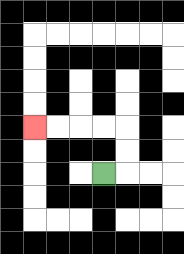{'start': '[4, 7]', 'end': '[1, 5]', 'path_directions': 'R,U,U,L,L,L,L', 'path_coordinates': '[[4, 7], [5, 7], [5, 6], [5, 5], [4, 5], [3, 5], [2, 5], [1, 5]]'}